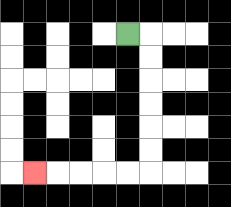{'start': '[5, 1]', 'end': '[1, 7]', 'path_directions': 'R,D,D,D,D,D,D,L,L,L,L,L', 'path_coordinates': '[[5, 1], [6, 1], [6, 2], [6, 3], [6, 4], [6, 5], [6, 6], [6, 7], [5, 7], [4, 7], [3, 7], [2, 7], [1, 7]]'}